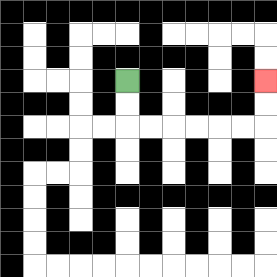{'start': '[5, 3]', 'end': '[11, 3]', 'path_directions': 'D,D,R,R,R,R,R,R,U,U', 'path_coordinates': '[[5, 3], [5, 4], [5, 5], [6, 5], [7, 5], [8, 5], [9, 5], [10, 5], [11, 5], [11, 4], [11, 3]]'}